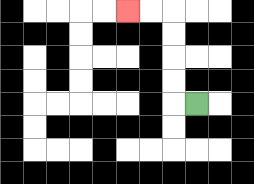{'start': '[8, 4]', 'end': '[5, 0]', 'path_directions': 'L,U,U,U,U,L,L', 'path_coordinates': '[[8, 4], [7, 4], [7, 3], [7, 2], [7, 1], [7, 0], [6, 0], [5, 0]]'}